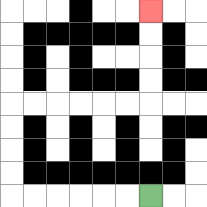{'start': '[6, 8]', 'end': '[6, 0]', 'path_directions': 'L,L,L,L,L,L,U,U,U,U,R,R,R,R,R,R,U,U,U,U', 'path_coordinates': '[[6, 8], [5, 8], [4, 8], [3, 8], [2, 8], [1, 8], [0, 8], [0, 7], [0, 6], [0, 5], [0, 4], [1, 4], [2, 4], [3, 4], [4, 4], [5, 4], [6, 4], [6, 3], [6, 2], [6, 1], [6, 0]]'}